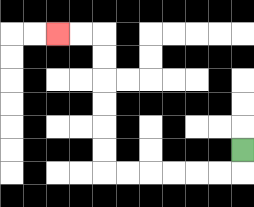{'start': '[10, 6]', 'end': '[2, 1]', 'path_directions': 'D,L,L,L,L,L,L,U,U,U,U,U,U,L,L', 'path_coordinates': '[[10, 6], [10, 7], [9, 7], [8, 7], [7, 7], [6, 7], [5, 7], [4, 7], [4, 6], [4, 5], [4, 4], [4, 3], [4, 2], [4, 1], [3, 1], [2, 1]]'}